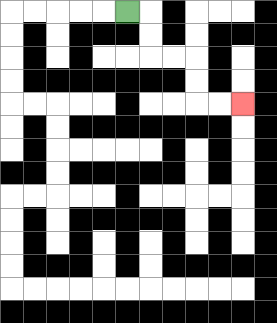{'start': '[5, 0]', 'end': '[10, 4]', 'path_directions': 'R,D,D,R,R,D,D,R,R', 'path_coordinates': '[[5, 0], [6, 0], [6, 1], [6, 2], [7, 2], [8, 2], [8, 3], [8, 4], [9, 4], [10, 4]]'}